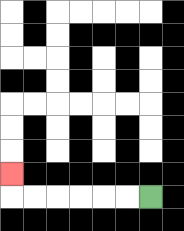{'start': '[6, 8]', 'end': '[0, 7]', 'path_directions': 'L,L,L,L,L,L,U', 'path_coordinates': '[[6, 8], [5, 8], [4, 8], [3, 8], [2, 8], [1, 8], [0, 8], [0, 7]]'}